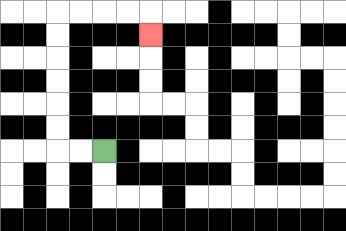{'start': '[4, 6]', 'end': '[6, 1]', 'path_directions': 'L,L,U,U,U,U,U,U,R,R,R,R,D', 'path_coordinates': '[[4, 6], [3, 6], [2, 6], [2, 5], [2, 4], [2, 3], [2, 2], [2, 1], [2, 0], [3, 0], [4, 0], [5, 0], [6, 0], [6, 1]]'}